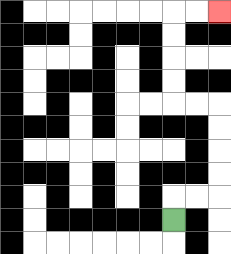{'start': '[7, 9]', 'end': '[9, 0]', 'path_directions': 'U,R,R,U,U,U,U,L,L,U,U,U,U,R,R', 'path_coordinates': '[[7, 9], [7, 8], [8, 8], [9, 8], [9, 7], [9, 6], [9, 5], [9, 4], [8, 4], [7, 4], [7, 3], [7, 2], [7, 1], [7, 0], [8, 0], [9, 0]]'}